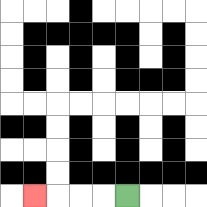{'start': '[5, 8]', 'end': '[1, 8]', 'path_directions': 'L,L,L,L', 'path_coordinates': '[[5, 8], [4, 8], [3, 8], [2, 8], [1, 8]]'}